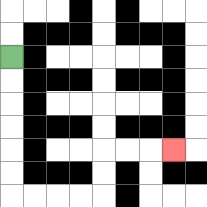{'start': '[0, 2]', 'end': '[7, 6]', 'path_directions': 'D,D,D,D,D,D,R,R,R,R,U,U,R,R,R', 'path_coordinates': '[[0, 2], [0, 3], [0, 4], [0, 5], [0, 6], [0, 7], [0, 8], [1, 8], [2, 8], [3, 8], [4, 8], [4, 7], [4, 6], [5, 6], [6, 6], [7, 6]]'}